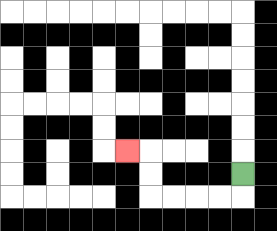{'start': '[10, 7]', 'end': '[5, 6]', 'path_directions': 'D,L,L,L,L,U,U,L', 'path_coordinates': '[[10, 7], [10, 8], [9, 8], [8, 8], [7, 8], [6, 8], [6, 7], [6, 6], [5, 6]]'}